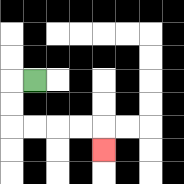{'start': '[1, 3]', 'end': '[4, 6]', 'path_directions': 'L,D,D,R,R,R,R,D', 'path_coordinates': '[[1, 3], [0, 3], [0, 4], [0, 5], [1, 5], [2, 5], [3, 5], [4, 5], [4, 6]]'}